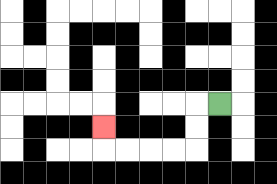{'start': '[9, 4]', 'end': '[4, 5]', 'path_directions': 'L,D,D,L,L,L,L,U', 'path_coordinates': '[[9, 4], [8, 4], [8, 5], [8, 6], [7, 6], [6, 6], [5, 6], [4, 6], [4, 5]]'}